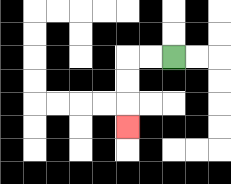{'start': '[7, 2]', 'end': '[5, 5]', 'path_directions': 'L,L,D,D,D', 'path_coordinates': '[[7, 2], [6, 2], [5, 2], [5, 3], [5, 4], [5, 5]]'}